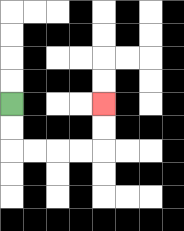{'start': '[0, 4]', 'end': '[4, 4]', 'path_directions': 'D,D,R,R,R,R,U,U', 'path_coordinates': '[[0, 4], [0, 5], [0, 6], [1, 6], [2, 6], [3, 6], [4, 6], [4, 5], [4, 4]]'}